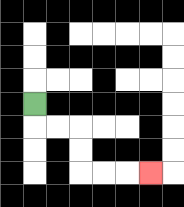{'start': '[1, 4]', 'end': '[6, 7]', 'path_directions': 'D,R,R,D,D,R,R,R', 'path_coordinates': '[[1, 4], [1, 5], [2, 5], [3, 5], [3, 6], [3, 7], [4, 7], [5, 7], [6, 7]]'}